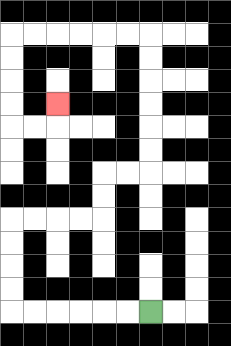{'start': '[6, 13]', 'end': '[2, 4]', 'path_directions': 'L,L,L,L,L,L,U,U,U,U,R,R,R,R,U,U,R,R,U,U,U,U,U,U,L,L,L,L,L,L,D,D,D,D,R,R,U', 'path_coordinates': '[[6, 13], [5, 13], [4, 13], [3, 13], [2, 13], [1, 13], [0, 13], [0, 12], [0, 11], [0, 10], [0, 9], [1, 9], [2, 9], [3, 9], [4, 9], [4, 8], [4, 7], [5, 7], [6, 7], [6, 6], [6, 5], [6, 4], [6, 3], [6, 2], [6, 1], [5, 1], [4, 1], [3, 1], [2, 1], [1, 1], [0, 1], [0, 2], [0, 3], [0, 4], [0, 5], [1, 5], [2, 5], [2, 4]]'}